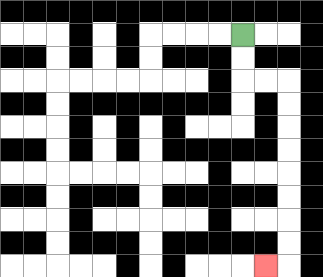{'start': '[10, 1]', 'end': '[11, 11]', 'path_directions': 'D,D,R,R,D,D,D,D,D,D,D,D,L', 'path_coordinates': '[[10, 1], [10, 2], [10, 3], [11, 3], [12, 3], [12, 4], [12, 5], [12, 6], [12, 7], [12, 8], [12, 9], [12, 10], [12, 11], [11, 11]]'}